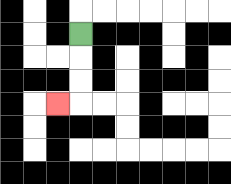{'start': '[3, 1]', 'end': '[2, 4]', 'path_directions': 'D,D,D,L', 'path_coordinates': '[[3, 1], [3, 2], [3, 3], [3, 4], [2, 4]]'}